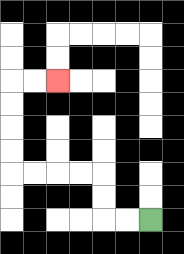{'start': '[6, 9]', 'end': '[2, 3]', 'path_directions': 'L,L,U,U,L,L,L,L,U,U,U,U,R,R', 'path_coordinates': '[[6, 9], [5, 9], [4, 9], [4, 8], [4, 7], [3, 7], [2, 7], [1, 7], [0, 7], [0, 6], [0, 5], [0, 4], [0, 3], [1, 3], [2, 3]]'}